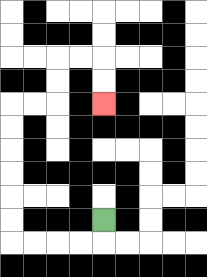{'start': '[4, 9]', 'end': '[4, 4]', 'path_directions': 'D,L,L,L,L,U,U,U,U,U,U,R,R,U,U,R,R,D,D', 'path_coordinates': '[[4, 9], [4, 10], [3, 10], [2, 10], [1, 10], [0, 10], [0, 9], [0, 8], [0, 7], [0, 6], [0, 5], [0, 4], [1, 4], [2, 4], [2, 3], [2, 2], [3, 2], [4, 2], [4, 3], [4, 4]]'}